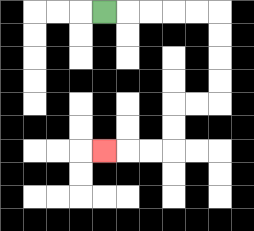{'start': '[4, 0]', 'end': '[4, 6]', 'path_directions': 'R,R,R,R,R,D,D,D,D,L,L,D,D,L,L,L', 'path_coordinates': '[[4, 0], [5, 0], [6, 0], [7, 0], [8, 0], [9, 0], [9, 1], [9, 2], [9, 3], [9, 4], [8, 4], [7, 4], [7, 5], [7, 6], [6, 6], [5, 6], [4, 6]]'}